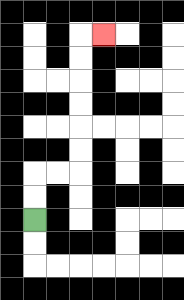{'start': '[1, 9]', 'end': '[4, 1]', 'path_directions': 'U,U,R,R,U,U,U,U,U,U,R', 'path_coordinates': '[[1, 9], [1, 8], [1, 7], [2, 7], [3, 7], [3, 6], [3, 5], [3, 4], [3, 3], [3, 2], [3, 1], [4, 1]]'}